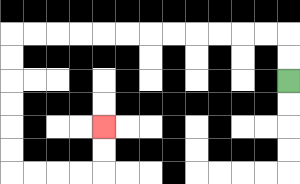{'start': '[12, 3]', 'end': '[4, 5]', 'path_directions': 'U,U,L,L,L,L,L,L,L,L,L,L,L,L,D,D,D,D,D,D,R,R,R,R,U,U', 'path_coordinates': '[[12, 3], [12, 2], [12, 1], [11, 1], [10, 1], [9, 1], [8, 1], [7, 1], [6, 1], [5, 1], [4, 1], [3, 1], [2, 1], [1, 1], [0, 1], [0, 2], [0, 3], [0, 4], [0, 5], [0, 6], [0, 7], [1, 7], [2, 7], [3, 7], [4, 7], [4, 6], [4, 5]]'}